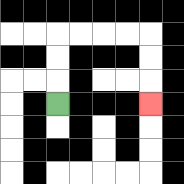{'start': '[2, 4]', 'end': '[6, 4]', 'path_directions': 'U,U,U,R,R,R,R,D,D,D', 'path_coordinates': '[[2, 4], [2, 3], [2, 2], [2, 1], [3, 1], [4, 1], [5, 1], [6, 1], [6, 2], [6, 3], [6, 4]]'}